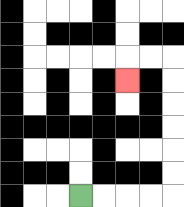{'start': '[3, 8]', 'end': '[5, 3]', 'path_directions': 'R,R,R,R,U,U,U,U,U,U,L,L,D', 'path_coordinates': '[[3, 8], [4, 8], [5, 8], [6, 8], [7, 8], [7, 7], [7, 6], [7, 5], [7, 4], [7, 3], [7, 2], [6, 2], [5, 2], [5, 3]]'}